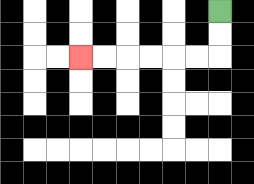{'start': '[9, 0]', 'end': '[3, 2]', 'path_directions': 'D,D,L,L,L,L,L,L', 'path_coordinates': '[[9, 0], [9, 1], [9, 2], [8, 2], [7, 2], [6, 2], [5, 2], [4, 2], [3, 2]]'}